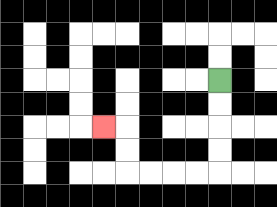{'start': '[9, 3]', 'end': '[4, 5]', 'path_directions': 'D,D,D,D,L,L,L,L,U,U,L', 'path_coordinates': '[[9, 3], [9, 4], [9, 5], [9, 6], [9, 7], [8, 7], [7, 7], [6, 7], [5, 7], [5, 6], [5, 5], [4, 5]]'}